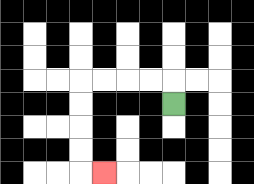{'start': '[7, 4]', 'end': '[4, 7]', 'path_directions': 'U,L,L,L,L,D,D,D,D,R', 'path_coordinates': '[[7, 4], [7, 3], [6, 3], [5, 3], [4, 3], [3, 3], [3, 4], [3, 5], [3, 6], [3, 7], [4, 7]]'}